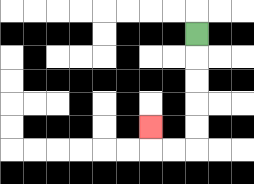{'start': '[8, 1]', 'end': '[6, 5]', 'path_directions': 'D,D,D,D,D,L,L,U', 'path_coordinates': '[[8, 1], [8, 2], [8, 3], [8, 4], [8, 5], [8, 6], [7, 6], [6, 6], [6, 5]]'}